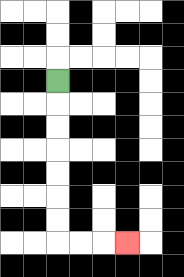{'start': '[2, 3]', 'end': '[5, 10]', 'path_directions': 'D,D,D,D,D,D,D,R,R,R', 'path_coordinates': '[[2, 3], [2, 4], [2, 5], [2, 6], [2, 7], [2, 8], [2, 9], [2, 10], [3, 10], [4, 10], [5, 10]]'}